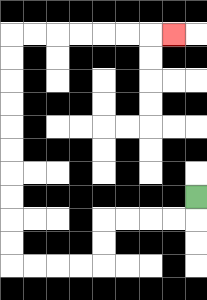{'start': '[8, 8]', 'end': '[7, 1]', 'path_directions': 'D,L,L,L,L,D,D,L,L,L,L,U,U,U,U,U,U,U,U,U,U,R,R,R,R,R,R,R', 'path_coordinates': '[[8, 8], [8, 9], [7, 9], [6, 9], [5, 9], [4, 9], [4, 10], [4, 11], [3, 11], [2, 11], [1, 11], [0, 11], [0, 10], [0, 9], [0, 8], [0, 7], [0, 6], [0, 5], [0, 4], [0, 3], [0, 2], [0, 1], [1, 1], [2, 1], [3, 1], [4, 1], [5, 1], [6, 1], [7, 1]]'}